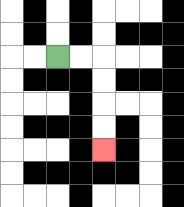{'start': '[2, 2]', 'end': '[4, 6]', 'path_directions': 'R,R,D,D,D,D', 'path_coordinates': '[[2, 2], [3, 2], [4, 2], [4, 3], [4, 4], [4, 5], [4, 6]]'}